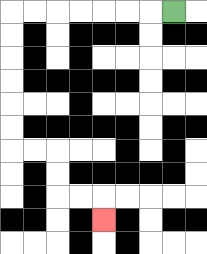{'start': '[7, 0]', 'end': '[4, 9]', 'path_directions': 'L,L,L,L,L,L,L,D,D,D,D,D,D,R,R,D,D,R,R,D', 'path_coordinates': '[[7, 0], [6, 0], [5, 0], [4, 0], [3, 0], [2, 0], [1, 0], [0, 0], [0, 1], [0, 2], [0, 3], [0, 4], [0, 5], [0, 6], [1, 6], [2, 6], [2, 7], [2, 8], [3, 8], [4, 8], [4, 9]]'}